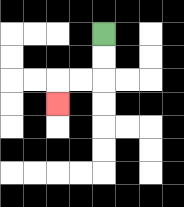{'start': '[4, 1]', 'end': '[2, 4]', 'path_directions': 'D,D,L,L,D', 'path_coordinates': '[[4, 1], [4, 2], [4, 3], [3, 3], [2, 3], [2, 4]]'}